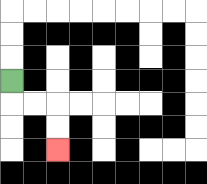{'start': '[0, 3]', 'end': '[2, 6]', 'path_directions': 'D,R,R,D,D', 'path_coordinates': '[[0, 3], [0, 4], [1, 4], [2, 4], [2, 5], [2, 6]]'}